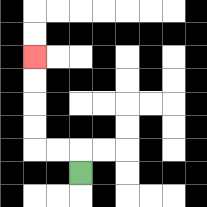{'start': '[3, 7]', 'end': '[1, 2]', 'path_directions': 'U,L,L,U,U,U,U', 'path_coordinates': '[[3, 7], [3, 6], [2, 6], [1, 6], [1, 5], [1, 4], [1, 3], [1, 2]]'}